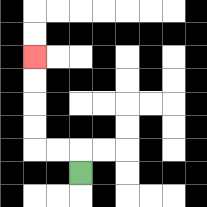{'start': '[3, 7]', 'end': '[1, 2]', 'path_directions': 'U,L,L,U,U,U,U', 'path_coordinates': '[[3, 7], [3, 6], [2, 6], [1, 6], [1, 5], [1, 4], [1, 3], [1, 2]]'}